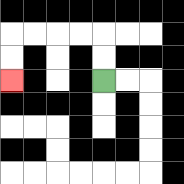{'start': '[4, 3]', 'end': '[0, 3]', 'path_directions': 'U,U,L,L,L,L,D,D', 'path_coordinates': '[[4, 3], [4, 2], [4, 1], [3, 1], [2, 1], [1, 1], [0, 1], [0, 2], [0, 3]]'}